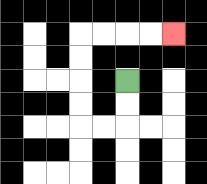{'start': '[5, 3]', 'end': '[7, 1]', 'path_directions': 'D,D,L,L,U,U,U,U,R,R,R,R', 'path_coordinates': '[[5, 3], [5, 4], [5, 5], [4, 5], [3, 5], [3, 4], [3, 3], [3, 2], [3, 1], [4, 1], [5, 1], [6, 1], [7, 1]]'}